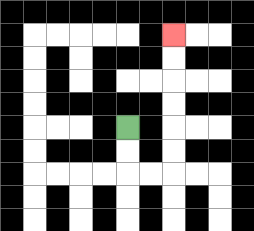{'start': '[5, 5]', 'end': '[7, 1]', 'path_directions': 'D,D,R,R,U,U,U,U,U,U', 'path_coordinates': '[[5, 5], [5, 6], [5, 7], [6, 7], [7, 7], [7, 6], [7, 5], [7, 4], [7, 3], [7, 2], [7, 1]]'}